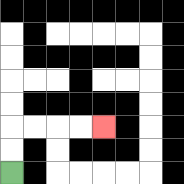{'start': '[0, 7]', 'end': '[4, 5]', 'path_directions': 'U,U,R,R,R,R', 'path_coordinates': '[[0, 7], [0, 6], [0, 5], [1, 5], [2, 5], [3, 5], [4, 5]]'}